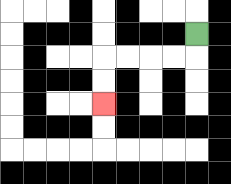{'start': '[8, 1]', 'end': '[4, 4]', 'path_directions': 'D,L,L,L,L,D,D', 'path_coordinates': '[[8, 1], [8, 2], [7, 2], [6, 2], [5, 2], [4, 2], [4, 3], [4, 4]]'}